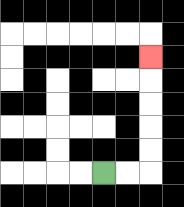{'start': '[4, 7]', 'end': '[6, 2]', 'path_directions': 'R,R,U,U,U,U,U', 'path_coordinates': '[[4, 7], [5, 7], [6, 7], [6, 6], [6, 5], [6, 4], [6, 3], [6, 2]]'}